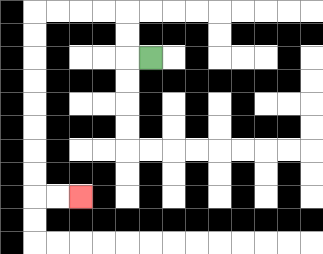{'start': '[6, 2]', 'end': '[3, 8]', 'path_directions': 'L,U,U,L,L,L,L,D,D,D,D,D,D,D,D,R,R', 'path_coordinates': '[[6, 2], [5, 2], [5, 1], [5, 0], [4, 0], [3, 0], [2, 0], [1, 0], [1, 1], [1, 2], [1, 3], [1, 4], [1, 5], [1, 6], [1, 7], [1, 8], [2, 8], [3, 8]]'}